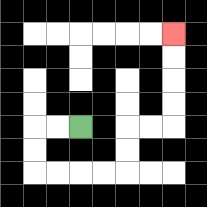{'start': '[3, 5]', 'end': '[7, 1]', 'path_directions': 'L,L,D,D,R,R,R,R,U,U,R,R,U,U,U,U', 'path_coordinates': '[[3, 5], [2, 5], [1, 5], [1, 6], [1, 7], [2, 7], [3, 7], [4, 7], [5, 7], [5, 6], [5, 5], [6, 5], [7, 5], [7, 4], [7, 3], [7, 2], [7, 1]]'}